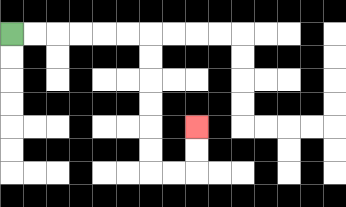{'start': '[0, 1]', 'end': '[8, 5]', 'path_directions': 'R,R,R,R,R,R,D,D,D,D,D,D,R,R,U,U', 'path_coordinates': '[[0, 1], [1, 1], [2, 1], [3, 1], [4, 1], [5, 1], [6, 1], [6, 2], [6, 3], [6, 4], [6, 5], [6, 6], [6, 7], [7, 7], [8, 7], [8, 6], [8, 5]]'}